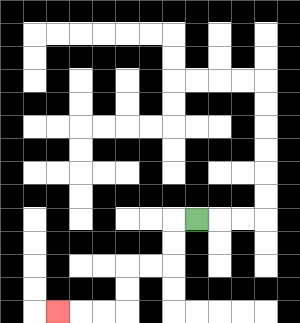{'start': '[8, 9]', 'end': '[2, 13]', 'path_directions': 'L,D,D,L,L,D,D,L,L,L', 'path_coordinates': '[[8, 9], [7, 9], [7, 10], [7, 11], [6, 11], [5, 11], [5, 12], [5, 13], [4, 13], [3, 13], [2, 13]]'}